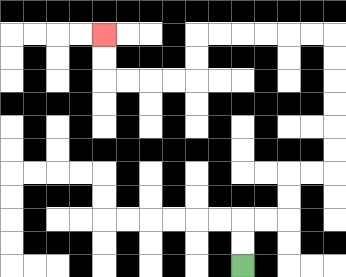{'start': '[10, 11]', 'end': '[4, 1]', 'path_directions': 'U,U,R,R,U,U,R,R,U,U,U,U,U,U,L,L,L,L,L,L,D,D,L,L,L,L,U,U', 'path_coordinates': '[[10, 11], [10, 10], [10, 9], [11, 9], [12, 9], [12, 8], [12, 7], [13, 7], [14, 7], [14, 6], [14, 5], [14, 4], [14, 3], [14, 2], [14, 1], [13, 1], [12, 1], [11, 1], [10, 1], [9, 1], [8, 1], [8, 2], [8, 3], [7, 3], [6, 3], [5, 3], [4, 3], [4, 2], [4, 1]]'}